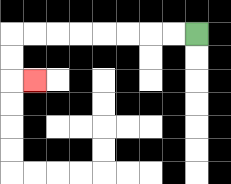{'start': '[8, 1]', 'end': '[1, 3]', 'path_directions': 'L,L,L,L,L,L,L,L,D,D,R', 'path_coordinates': '[[8, 1], [7, 1], [6, 1], [5, 1], [4, 1], [3, 1], [2, 1], [1, 1], [0, 1], [0, 2], [0, 3], [1, 3]]'}